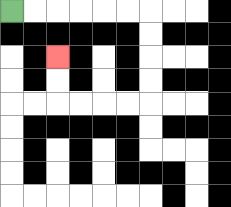{'start': '[0, 0]', 'end': '[2, 2]', 'path_directions': 'R,R,R,R,R,R,D,D,D,D,L,L,L,L,U,U', 'path_coordinates': '[[0, 0], [1, 0], [2, 0], [3, 0], [4, 0], [5, 0], [6, 0], [6, 1], [6, 2], [6, 3], [6, 4], [5, 4], [4, 4], [3, 4], [2, 4], [2, 3], [2, 2]]'}